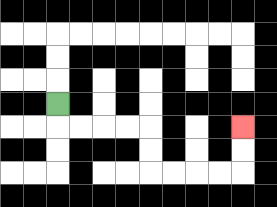{'start': '[2, 4]', 'end': '[10, 5]', 'path_directions': 'D,R,R,R,R,D,D,R,R,R,R,U,U', 'path_coordinates': '[[2, 4], [2, 5], [3, 5], [4, 5], [5, 5], [6, 5], [6, 6], [6, 7], [7, 7], [8, 7], [9, 7], [10, 7], [10, 6], [10, 5]]'}